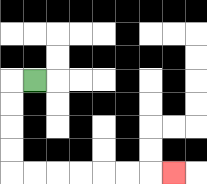{'start': '[1, 3]', 'end': '[7, 7]', 'path_directions': 'L,D,D,D,D,R,R,R,R,R,R,R', 'path_coordinates': '[[1, 3], [0, 3], [0, 4], [0, 5], [0, 6], [0, 7], [1, 7], [2, 7], [3, 7], [4, 7], [5, 7], [6, 7], [7, 7]]'}